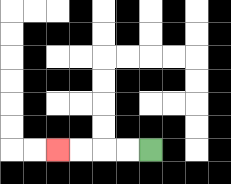{'start': '[6, 6]', 'end': '[2, 6]', 'path_directions': 'L,L,L,L', 'path_coordinates': '[[6, 6], [5, 6], [4, 6], [3, 6], [2, 6]]'}